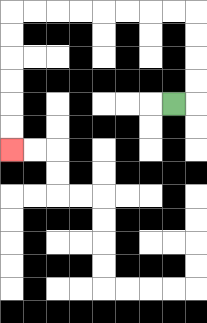{'start': '[7, 4]', 'end': '[0, 6]', 'path_directions': 'R,U,U,U,U,L,L,L,L,L,L,L,L,D,D,D,D,D,D', 'path_coordinates': '[[7, 4], [8, 4], [8, 3], [8, 2], [8, 1], [8, 0], [7, 0], [6, 0], [5, 0], [4, 0], [3, 0], [2, 0], [1, 0], [0, 0], [0, 1], [0, 2], [0, 3], [0, 4], [0, 5], [0, 6]]'}